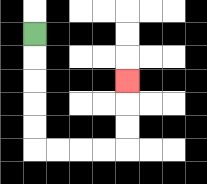{'start': '[1, 1]', 'end': '[5, 3]', 'path_directions': 'D,D,D,D,D,R,R,R,R,U,U,U', 'path_coordinates': '[[1, 1], [1, 2], [1, 3], [1, 4], [1, 5], [1, 6], [2, 6], [3, 6], [4, 6], [5, 6], [5, 5], [5, 4], [5, 3]]'}